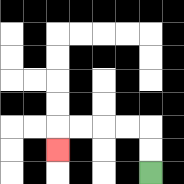{'start': '[6, 7]', 'end': '[2, 6]', 'path_directions': 'U,U,L,L,L,L,D', 'path_coordinates': '[[6, 7], [6, 6], [6, 5], [5, 5], [4, 5], [3, 5], [2, 5], [2, 6]]'}